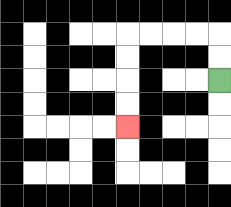{'start': '[9, 3]', 'end': '[5, 5]', 'path_directions': 'U,U,L,L,L,L,D,D,D,D', 'path_coordinates': '[[9, 3], [9, 2], [9, 1], [8, 1], [7, 1], [6, 1], [5, 1], [5, 2], [5, 3], [5, 4], [5, 5]]'}